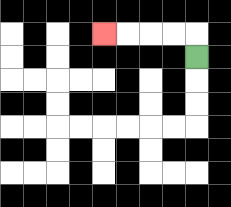{'start': '[8, 2]', 'end': '[4, 1]', 'path_directions': 'U,L,L,L,L', 'path_coordinates': '[[8, 2], [8, 1], [7, 1], [6, 1], [5, 1], [4, 1]]'}